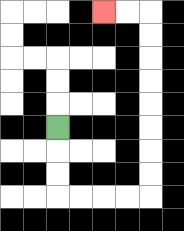{'start': '[2, 5]', 'end': '[4, 0]', 'path_directions': 'D,D,D,R,R,R,R,U,U,U,U,U,U,U,U,L,L', 'path_coordinates': '[[2, 5], [2, 6], [2, 7], [2, 8], [3, 8], [4, 8], [5, 8], [6, 8], [6, 7], [6, 6], [6, 5], [6, 4], [6, 3], [6, 2], [6, 1], [6, 0], [5, 0], [4, 0]]'}